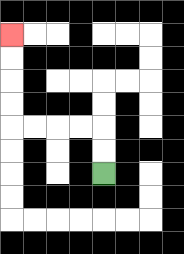{'start': '[4, 7]', 'end': '[0, 1]', 'path_directions': 'U,U,L,L,L,L,U,U,U,U', 'path_coordinates': '[[4, 7], [4, 6], [4, 5], [3, 5], [2, 5], [1, 5], [0, 5], [0, 4], [0, 3], [0, 2], [0, 1]]'}